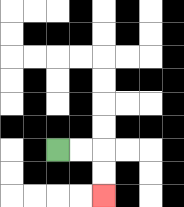{'start': '[2, 6]', 'end': '[4, 8]', 'path_directions': 'R,R,D,D', 'path_coordinates': '[[2, 6], [3, 6], [4, 6], [4, 7], [4, 8]]'}